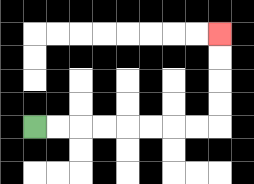{'start': '[1, 5]', 'end': '[9, 1]', 'path_directions': 'R,R,R,R,R,R,R,R,U,U,U,U', 'path_coordinates': '[[1, 5], [2, 5], [3, 5], [4, 5], [5, 5], [6, 5], [7, 5], [8, 5], [9, 5], [9, 4], [9, 3], [9, 2], [9, 1]]'}